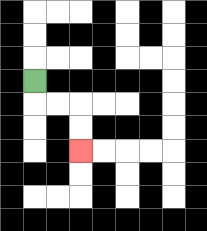{'start': '[1, 3]', 'end': '[3, 6]', 'path_directions': 'D,R,R,D,D', 'path_coordinates': '[[1, 3], [1, 4], [2, 4], [3, 4], [3, 5], [3, 6]]'}